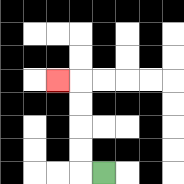{'start': '[4, 7]', 'end': '[2, 3]', 'path_directions': 'L,U,U,U,U,L', 'path_coordinates': '[[4, 7], [3, 7], [3, 6], [3, 5], [3, 4], [3, 3], [2, 3]]'}